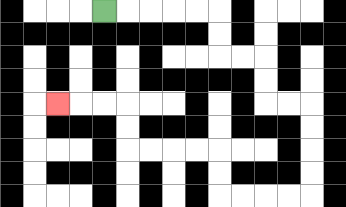{'start': '[4, 0]', 'end': '[2, 4]', 'path_directions': 'R,R,R,R,R,D,D,R,R,D,D,R,R,D,D,D,D,L,L,L,L,U,U,L,L,L,L,U,U,L,L,L', 'path_coordinates': '[[4, 0], [5, 0], [6, 0], [7, 0], [8, 0], [9, 0], [9, 1], [9, 2], [10, 2], [11, 2], [11, 3], [11, 4], [12, 4], [13, 4], [13, 5], [13, 6], [13, 7], [13, 8], [12, 8], [11, 8], [10, 8], [9, 8], [9, 7], [9, 6], [8, 6], [7, 6], [6, 6], [5, 6], [5, 5], [5, 4], [4, 4], [3, 4], [2, 4]]'}